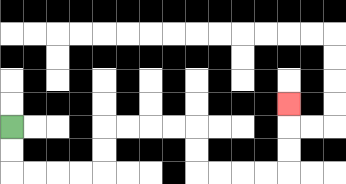{'start': '[0, 5]', 'end': '[12, 4]', 'path_directions': 'D,D,R,R,R,R,U,U,R,R,R,R,D,D,R,R,R,R,U,U,U', 'path_coordinates': '[[0, 5], [0, 6], [0, 7], [1, 7], [2, 7], [3, 7], [4, 7], [4, 6], [4, 5], [5, 5], [6, 5], [7, 5], [8, 5], [8, 6], [8, 7], [9, 7], [10, 7], [11, 7], [12, 7], [12, 6], [12, 5], [12, 4]]'}